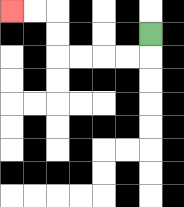{'start': '[6, 1]', 'end': '[0, 0]', 'path_directions': 'D,L,L,L,L,U,U,L,L', 'path_coordinates': '[[6, 1], [6, 2], [5, 2], [4, 2], [3, 2], [2, 2], [2, 1], [2, 0], [1, 0], [0, 0]]'}